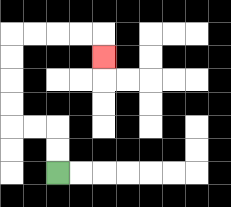{'start': '[2, 7]', 'end': '[4, 2]', 'path_directions': 'U,U,L,L,U,U,U,U,R,R,R,R,D', 'path_coordinates': '[[2, 7], [2, 6], [2, 5], [1, 5], [0, 5], [0, 4], [0, 3], [0, 2], [0, 1], [1, 1], [2, 1], [3, 1], [4, 1], [4, 2]]'}